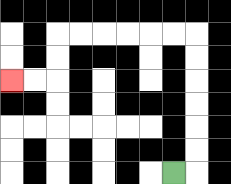{'start': '[7, 7]', 'end': '[0, 3]', 'path_directions': 'R,U,U,U,U,U,U,L,L,L,L,L,L,D,D,L,L', 'path_coordinates': '[[7, 7], [8, 7], [8, 6], [8, 5], [8, 4], [8, 3], [8, 2], [8, 1], [7, 1], [6, 1], [5, 1], [4, 1], [3, 1], [2, 1], [2, 2], [2, 3], [1, 3], [0, 3]]'}